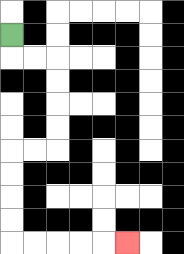{'start': '[0, 1]', 'end': '[5, 10]', 'path_directions': 'D,R,R,D,D,D,D,L,L,D,D,D,D,R,R,R,R,R', 'path_coordinates': '[[0, 1], [0, 2], [1, 2], [2, 2], [2, 3], [2, 4], [2, 5], [2, 6], [1, 6], [0, 6], [0, 7], [0, 8], [0, 9], [0, 10], [1, 10], [2, 10], [3, 10], [4, 10], [5, 10]]'}